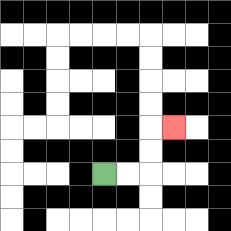{'start': '[4, 7]', 'end': '[7, 5]', 'path_directions': 'R,R,U,U,R', 'path_coordinates': '[[4, 7], [5, 7], [6, 7], [6, 6], [6, 5], [7, 5]]'}